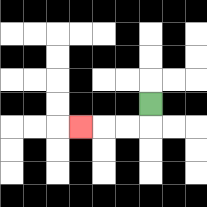{'start': '[6, 4]', 'end': '[3, 5]', 'path_directions': 'D,L,L,L', 'path_coordinates': '[[6, 4], [6, 5], [5, 5], [4, 5], [3, 5]]'}